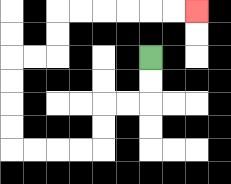{'start': '[6, 2]', 'end': '[8, 0]', 'path_directions': 'D,D,L,L,D,D,L,L,L,L,U,U,U,U,R,R,U,U,R,R,R,R,R,R', 'path_coordinates': '[[6, 2], [6, 3], [6, 4], [5, 4], [4, 4], [4, 5], [4, 6], [3, 6], [2, 6], [1, 6], [0, 6], [0, 5], [0, 4], [0, 3], [0, 2], [1, 2], [2, 2], [2, 1], [2, 0], [3, 0], [4, 0], [5, 0], [6, 0], [7, 0], [8, 0]]'}